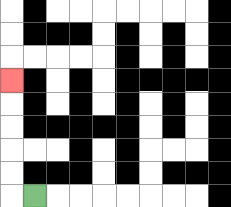{'start': '[1, 8]', 'end': '[0, 3]', 'path_directions': 'L,U,U,U,U,U', 'path_coordinates': '[[1, 8], [0, 8], [0, 7], [0, 6], [0, 5], [0, 4], [0, 3]]'}